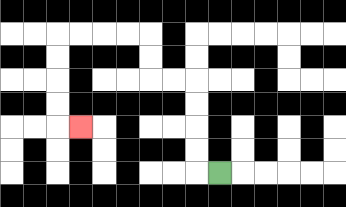{'start': '[9, 7]', 'end': '[3, 5]', 'path_directions': 'L,U,U,U,U,L,L,U,U,L,L,L,L,D,D,D,D,R', 'path_coordinates': '[[9, 7], [8, 7], [8, 6], [8, 5], [8, 4], [8, 3], [7, 3], [6, 3], [6, 2], [6, 1], [5, 1], [4, 1], [3, 1], [2, 1], [2, 2], [2, 3], [2, 4], [2, 5], [3, 5]]'}